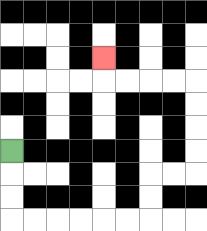{'start': '[0, 6]', 'end': '[4, 2]', 'path_directions': 'D,D,D,R,R,R,R,R,R,U,U,R,R,U,U,U,U,L,L,L,L,U', 'path_coordinates': '[[0, 6], [0, 7], [0, 8], [0, 9], [1, 9], [2, 9], [3, 9], [4, 9], [5, 9], [6, 9], [6, 8], [6, 7], [7, 7], [8, 7], [8, 6], [8, 5], [8, 4], [8, 3], [7, 3], [6, 3], [5, 3], [4, 3], [4, 2]]'}